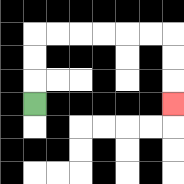{'start': '[1, 4]', 'end': '[7, 4]', 'path_directions': 'U,U,U,R,R,R,R,R,R,D,D,D', 'path_coordinates': '[[1, 4], [1, 3], [1, 2], [1, 1], [2, 1], [3, 1], [4, 1], [5, 1], [6, 1], [7, 1], [7, 2], [7, 3], [7, 4]]'}